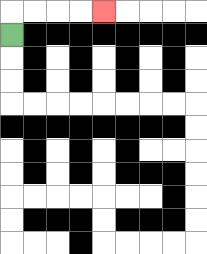{'start': '[0, 1]', 'end': '[4, 0]', 'path_directions': 'U,R,R,R,R', 'path_coordinates': '[[0, 1], [0, 0], [1, 0], [2, 0], [3, 0], [4, 0]]'}